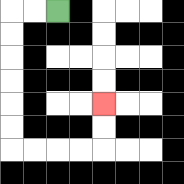{'start': '[2, 0]', 'end': '[4, 4]', 'path_directions': 'L,L,D,D,D,D,D,D,R,R,R,R,U,U', 'path_coordinates': '[[2, 0], [1, 0], [0, 0], [0, 1], [0, 2], [0, 3], [0, 4], [0, 5], [0, 6], [1, 6], [2, 6], [3, 6], [4, 6], [4, 5], [4, 4]]'}